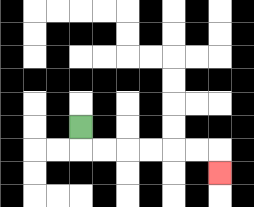{'start': '[3, 5]', 'end': '[9, 7]', 'path_directions': 'D,R,R,R,R,R,R,D', 'path_coordinates': '[[3, 5], [3, 6], [4, 6], [5, 6], [6, 6], [7, 6], [8, 6], [9, 6], [9, 7]]'}